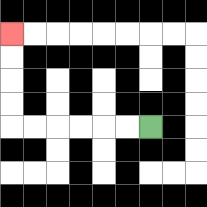{'start': '[6, 5]', 'end': '[0, 1]', 'path_directions': 'L,L,L,L,L,L,U,U,U,U', 'path_coordinates': '[[6, 5], [5, 5], [4, 5], [3, 5], [2, 5], [1, 5], [0, 5], [0, 4], [0, 3], [0, 2], [0, 1]]'}